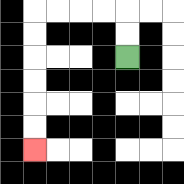{'start': '[5, 2]', 'end': '[1, 6]', 'path_directions': 'U,U,L,L,L,L,D,D,D,D,D,D', 'path_coordinates': '[[5, 2], [5, 1], [5, 0], [4, 0], [3, 0], [2, 0], [1, 0], [1, 1], [1, 2], [1, 3], [1, 4], [1, 5], [1, 6]]'}